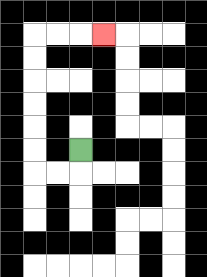{'start': '[3, 6]', 'end': '[4, 1]', 'path_directions': 'D,L,L,U,U,U,U,U,U,R,R,R', 'path_coordinates': '[[3, 6], [3, 7], [2, 7], [1, 7], [1, 6], [1, 5], [1, 4], [1, 3], [1, 2], [1, 1], [2, 1], [3, 1], [4, 1]]'}